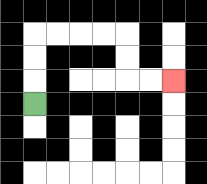{'start': '[1, 4]', 'end': '[7, 3]', 'path_directions': 'U,U,U,R,R,R,R,D,D,R,R', 'path_coordinates': '[[1, 4], [1, 3], [1, 2], [1, 1], [2, 1], [3, 1], [4, 1], [5, 1], [5, 2], [5, 3], [6, 3], [7, 3]]'}